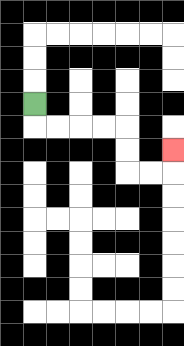{'start': '[1, 4]', 'end': '[7, 6]', 'path_directions': 'D,R,R,R,R,D,D,R,R,U', 'path_coordinates': '[[1, 4], [1, 5], [2, 5], [3, 5], [4, 5], [5, 5], [5, 6], [5, 7], [6, 7], [7, 7], [7, 6]]'}